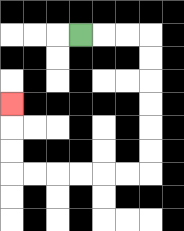{'start': '[3, 1]', 'end': '[0, 4]', 'path_directions': 'R,R,R,D,D,D,D,D,D,L,L,L,L,L,L,U,U,U', 'path_coordinates': '[[3, 1], [4, 1], [5, 1], [6, 1], [6, 2], [6, 3], [6, 4], [6, 5], [6, 6], [6, 7], [5, 7], [4, 7], [3, 7], [2, 7], [1, 7], [0, 7], [0, 6], [0, 5], [0, 4]]'}